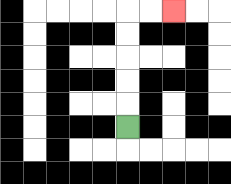{'start': '[5, 5]', 'end': '[7, 0]', 'path_directions': 'U,U,U,U,U,R,R', 'path_coordinates': '[[5, 5], [5, 4], [5, 3], [5, 2], [5, 1], [5, 0], [6, 0], [7, 0]]'}